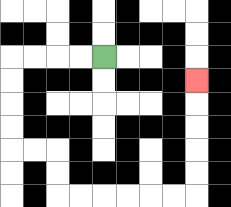{'start': '[4, 2]', 'end': '[8, 3]', 'path_directions': 'L,L,L,L,D,D,D,D,R,R,D,D,R,R,R,R,R,R,U,U,U,U,U', 'path_coordinates': '[[4, 2], [3, 2], [2, 2], [1, 2], [0, 2], [0, 3], [0, 4], [0, 5], [0, 6], [1, 6], [2, 6], [2, 7], [2, 8], [3, 8], [4, 8], [5, 8], [6, 8], [7, 8], [8, 8], [8, 7], [8, 6], [8, 5], [8, 4], [8, 3]]'}